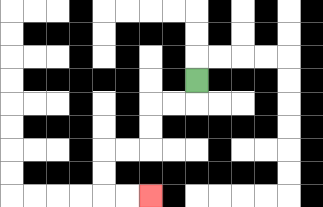{'start': '[8, 3]', 'end': '[6, 8]', 'path_directions': 'D,L,L,D,D,L,L,D,D,R,R', 'path_coordinates': '[[8, 3], [8, 4], [7, 4], [6, 4], [6, 5], [6, 6], [5, 6], [4, 6], [4, 7], [4, 8], [5, 8], [6, 8]]'}